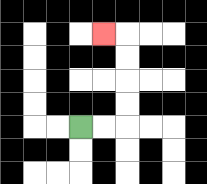{'start': '[3, 5]', 'end': '[4, 1]', 'path_directions': 'R,R,U,U,U,U,L', 'path_coordinates': '[[3, 5], [4, 5], [5, 5], [5, 4], [5, 3], [5, 2], [5, 1], [4, 1]]'}